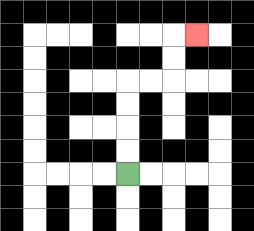{'start': '[5, 7]', 'end': '[8, 1]', 'path_directions': 'U,U,U,U,R,R,U,U,R', 'path_coordinates': '[[5, 7], [5, 6], [5, 5], [5, 4], [5, 3], [6, 3], [7, 3], [7, 2], [7, 1], [8, 1]]'}